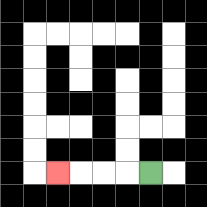{'start': '[6, 7]', 'end': '[2, 7]', 'path_directions': 'L,L,L,L', 'path_coordinates': '[[6, 7], [5, 7], [4, 7], [3, 7], [2, 7]]'}